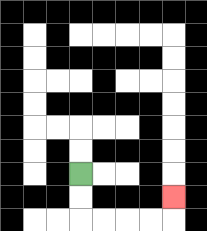{'start': '[3, 7]', 'end': '[7, 8]', 'path_directions': 'D,D,R,R,R,R,U', 'path_coordinates': '[[3, 7], [3, 8], [3, 9], [4, 9], [5, 9], [6, 9], [7, 9], [7, 8]]'}